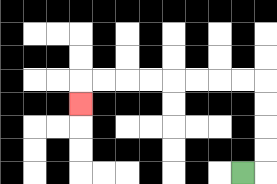{'start': '[10, 7]', 'end': '[3, 4]', 'path_directions': 'R,U,U,U,U,L,L,L,L,L,L,L,L,D', 'path_coordinates': '[[10, 7], [11, 7], [11, 6], [11, 5], [11, 4], [11, 3], [10, 3], [9, 3], [8, 3], [7, 3], [6, 3], [5, 3], [4, 3], [3, 3], [3, 4]]'}